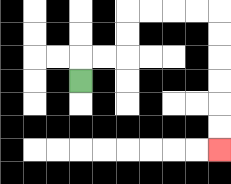{'start': '[3, 3]', 'end': '[9, 6]', 'path_directions': 'U,R,R,U,U,R,R,R,R,D,D,D,D,D,D', 'path_coordinates': '[[3, 3], [3, 2], [4, 2], [5, 2], [5, 1], [5, 0], [6, 0], [7, 0], [8, 0], [9, 0], [9, 1], [9, 2], [9, 3], [9, 4], [9, 5], [9, 6]]'}